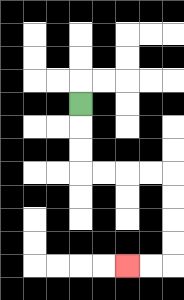{'start': '[3, 4]', 'end': '[5, 11]', 'path_directions': 'D,D,D,R,R,R,R,D,D,D,D,L,L', 'path_coordinates': '[[3, 4], [3, 5], [3, 6], [3, 7], [4, 7], [5, 7], [6, 7], [7, 7], [7, 8], [7, 9], [7, 10], [7, 11], [6, 11], [5, 11]]'}